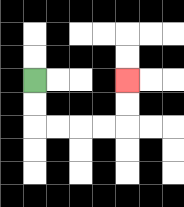{'start': '[1, 3]', 'end': '[5, 3]', 'path_directions': 'D,D,R,R,R,R,U,U', 'path_coordinates': '[[1, 3], [1, 4], [1, 5], [2, 5], [3, 5], [4, 5], [5, 5], [5, 4], [5, 3]]'}